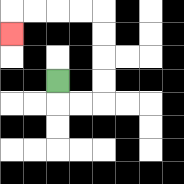{'start': '[2, 3]', 'end': '[0, 1]', 'path_directions': 'D,R,R,U,U,U,U,L,L,L,L,D', 'path_coordinates': '[[2, 3], [2, 4], [3, 4], [4, 4], [4, 3], [4, 2], [4, 1], [4, 0], [3, 0], [2, 0], [1, 0], [0, 0], [0, 1]]'}